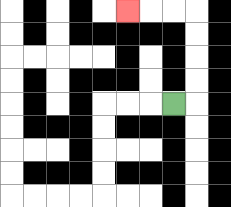{'start': '[7, 4]', 'end': '[5, 0]', 'path_directions': 'R,U,U,U,U,L,L,L', 'path_coordinates': '[[7, 4], [8, 4], [8, 3], [8, 2], [8, 1], [8, 0], [7, 0], [6, 0], [5, 0]]'}